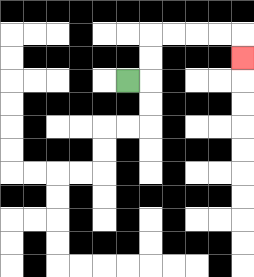{'start': '[5, 3]', 'end': '[10, 2]', 'path_directions': 'R,U,U,R,R,R,R,D', 'path_coordinates': '[[5, 3], [6, 3], [6, 2], [6, 1], [7, 1], [8, 1], [9, 1], [10, 1], [10, 2]]'}